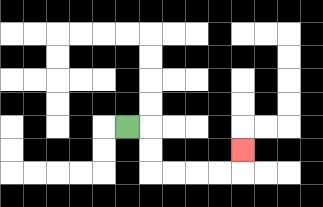{'start': '[5, 5]', 'end': '[10, 6]', 'path_directions': 'R,D,D,R,R,R,R,U', 'path_coordinates': '[[5, 5], [6, 5], [6, 6], [6, 7], [7, 7], [8, 7], [9, 7], [10, 7], [10, 6]]'}